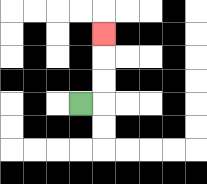{'start': '[3, 4]', 'end': '[4, 1]', 'path_directions': 'R,U,U,U', 'path_coordinates': '[[3, 4], [4, 4], [4, 3], [4, 2], [4, 1]]'}